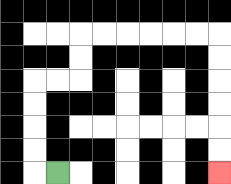{'start': '[2, 7]', 'end': '[9, 7]', 'path_directions': 'L,U,U,U,U,R,R,U,U,R,R,R,R,R,R,D,D,D,D,D,D', 'path_coordinates': '[[2, 7], [1, 7], [1, 6], [1, 5], [1, 4], [1, 3], [2, 3], [3, 3], [3, 2], [3, 1], [4, 1], [5, 1], [6, 1], [7, 1], [8, 1], [9, 1], [9, 2], [9, 3], [9, 4], [9, 5], [9, 6], [9, 7]]'}